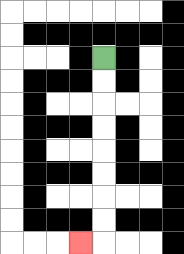{'start': '[4, 2]', 'end': '[3, 10]', 'path_directions': 'D,D,D,D,D,D,D,D,L', 'path_coordinates': '[[4, 2], [4, 3], [4, 4], [4, 5], [4, 6], [4, 7], [4, 8], [4, 9], [4, 10], [3, 10]]'}